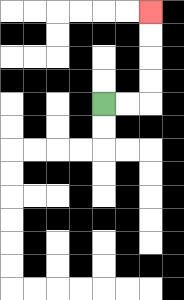{'start': '[4, 4]', 'end': '[6, 0]', 'path_directions': 'R,R,U,U,U,U', 'path_coordinates': '[[4, 4], [5, 4], [6, 4], [6, 3], [6, 2], [6, 1], [6, 0]]'}